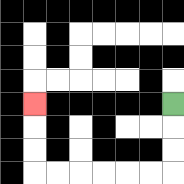{'start': '[7, 4]', 'end': '[1, 4]', 'path_directions': 'D,D,D,L,L,L,L,L,L,U,U,U', 'path_coordinates': '[[7, 4], [7, 5], [7, 6], [7, 7], [6, 7], [5, 7], [4, 7], [3, 7], [2, 7], [1, 7], [1, 6], [1, 5], [1, 4]]'}